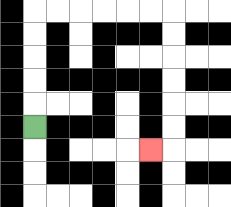{'start': '[1, 5]', 'end': '[6, 6]', 'path_directions': 'U,U,U,U,U,R,R,R,R,R,R,D,D,D,D,D,D,L', 'path_coordinates': '[[1, 5], [1, 4], [1, 3], [1, 2], [1, 1], [1, 0], [2, 0], [3, 0], [4, 0], [5, 0], [6, 0], [7, 0], [7, 1], [7, 2], [7, 3], [7, 4], [7, 5], [7, 6], [6, 6]]'}